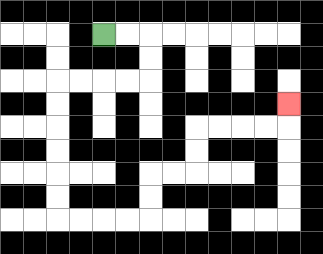{'start': '[4, 1]', 'end': '[12, 4]', 'path_directions': 'R,R,D,D,L,L,L,L,D,D,D,D,D,D,R,R,R,R,U,U,R,R,U,U,R,R,R,R,U', 'path_coordinates': '[[4, 1], [5, 1], [6, 1], [6, 2], [6, 3], [5, 3], [4, 3], [3, 3], [2, 3], [2, 4], [2, 5], [2, 6], [2, 7], [2, 8], [2, 9], [3, 9], [4, 9], [5, 9], [6, 9], [6, 8], [6, 7], [7, 7], [8, 7], [8, 6], [8, 5], [9, 5], [10, 5], [11, 5], [12, 5], [12, 4]]'}